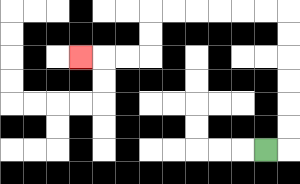{'start': '[11, 6]', 'end': '[3, 2]', 'path_directions': 'R,U,U,U,U,U,U,L,L,L,L,L,L,D,D,L,L,L', 'path_coordinates': '[[11, 6], [12, 6], [12, 5], [12, 4], [12, 3], [12, 2], [12, 1], [12, 0], [11, 0], [10, 0], [9, 0], [8, 0], [7, 0], [6, 0], [6, 1], [6, 2], [5, 2], [4, 2], [3, 2]]'}